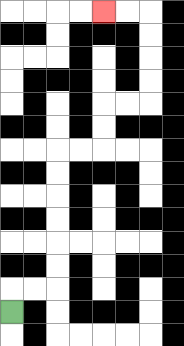{'start': '[0, 13]', 'end': '[4, 0]', 'path_directions': 'U,R,R,U,U,U,U,U,U,R,R,U,U,R,R,U,U,U,U,L,L', 'path_coordinates': '[[0, 13], [0, 12], [1, 12], [2, 12], [2, 11], [2, 10], [2, 9], [2, 8], [2, 7], [2, 6], [3, 6], [4, 6], [4, 5], [4, 4], [5, 4], [6, 4], [6, 3], [6, 2], [6, 1], [6, 0], [5, 0], [4, 0]]'}